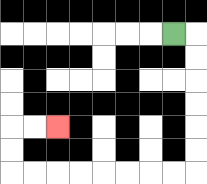{'start': '[7, 1]', 'end': '[2, 5]', 'path_directions': 'R,D,D,D,D,D,D,L,L,L,L,L,L,L,L,U,U,R,R', 'path_coordinates': '[[7, 1], [8, 1], [8, 2], [8, 3], [8, 4], [8, 5], [8, 6], [8, 7], [7, 7], [6, 7], [5, 7], [4, 7], [3, 7], [2, 7], [1, 7], [0, 7], [0, 6], [0, 5], [1, 5], [2, 5]]'}